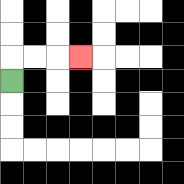{'start': '[0, 3]', 'end': '[3, 2]', 'path_directions': 'U,R,R,R', 'path_coordinates': '[[0, 3], [0, 2], [1, 2], [2, 2], [3, 2]]'}